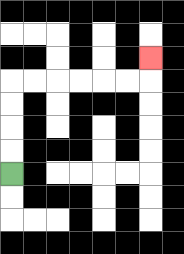{'start': '[0, 7]', 'end': '[6, 2]', 'path_directions': 'U,U,U,U,R,R,R,R,R,R,U', 'path_coordinates': '[[0, 7], [0, 6], [0, 5], [0, 4], [0, 3], [1, 3], [2, 3], [3, 3], [4, 3], [5, 3], [6, 3], [6, 2]]'}